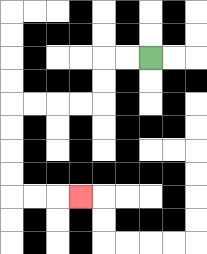{'start': '[6, 2]', 'end': '[3, 8]', 'path_directions': 'L,L,D,D,L,L,L,L,D,D,D,D,R,R,R', 'path_coordinates': '[[6, 2], [5, 2], [4, 2], [4, 3], [4, 4], [3, 4], [2, 4], [1, 4], [0, 4], [0, 5], [0, 6], [0, 7], [0, 8], [1, 8], [2, 8], [3, 8]]'}